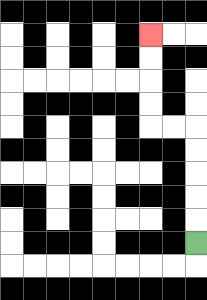{'start': '[8, 10]', 'end': '[6, 1]', 'path_directions': 'U,U,U,U,U,L,L,U,U,U,U', 'path_coordinates': '[[8, 10], [8, 9], [8, 8], [8, 7], [8, 6], [8, 5], [7, 5], [6, 5], [6, 4], [6, 3], [6, 2], [6, 1]]'}